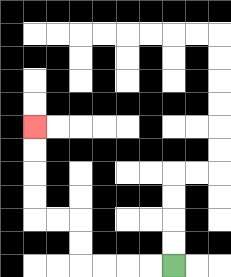{'start': '[7, 11]', 'end': '[1, 5]', 'path_directions': 'L,L,L,L,U,U,L,L,U,U,U,U', 'path_coordinates': '[[7, 11], [6, 11], [5, 11], [4, 11], [3, 11], [3, 10], [3, 9], [2, 9], [1, 9], [1, 8], [1, 7], [1, 6], [1, 5]]'}